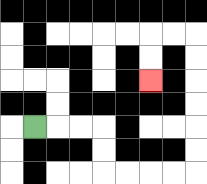{'start': '[1, 5]', 'end': '[6, 3]', 'path_directions': 'R,R,R,D,D,R,R,R,R,U,U,U,U,U,U,L,L,D,D', 'path_coordinates': '[[1, 5], [2, 5], [3, 5], [4, 5], [4, 6], [4, 7], [5, 7], [6, 7], [7, 7], [8, 7], [8, 6], [8, 5], [8, 4], [8, 3], [8, 2], [8, 1], [7, 1], [6, 1], [6, 2], [6, 3]]'}